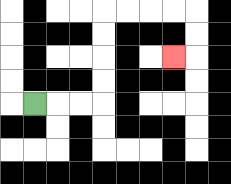{'start': '[1, 4]', 'end': '[7, 2]', 'path_directions': 'R,R,R,U,U,U,U,R,R,R,R,D,D,L', 'path_coordinates': '[[1, 4], [2, 4], [3, 4], [4, 4], [4, 3], [4, 2], [4, 1], [4, 0], [5, 0], [6, 0], [7, 0], [8, 0], [8, 1], [8, 2], [7, 2]]'}